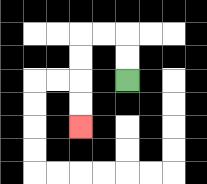{'start': '[5, 3]', 'end': '[3, 5]', 'path_directions': 'U,U,L,L,D,D,D,D', 'path_coordinates': '[[5, 3], [5, 2], [5, 1], [4, 1], [3, 1], [3, 2], [3, 3], [3, 4], [3, 5]]'}